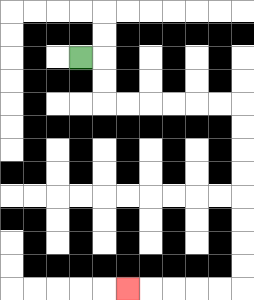{'start': '[3, 2]', 'end': '[5, 12]', 'path_directions': 'R,D,D,R,R,R,R,R,R,D,D,D,D,D,D,D,D,L,L,L,L,L', 'path_coordinates': '[[3, 2], [4, 2], [4, 3], [4, 4], [5, 4], [6, 4], [7, 4], [8, 4], [9, 4], [10, 4], [10, 5], [10, 6], [10, 7], [10, 8], [10, 9], [10, 10], [10, 11], [10, 12], [9, 12], [8, 12], [7, 12], [6, 12], [5, 12]]'}